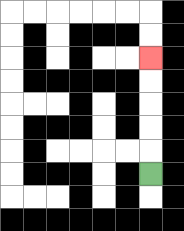{'start': '[6, 7]', 'end': '[6, 2]', 'path_directions': 'U,U,U,U,U', 'path_coordinates': '[[6, 7], [6, 6], [6, 5], [6, 4], [6, 3], [6, 2]]'}